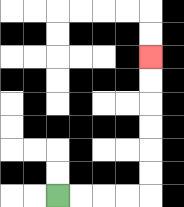{'start': '[2, 8]', 'end': '[6, 2]', 'path_directions': 'R,R,R,R,U,U,U,U,U,U', 'path_coordinates': '[[2, 8], [3, 8], [4, 8], [5, 8], [6, 8], [6, 7], [6, 6], [6, 5], [6, 4], [6, 3], [6, 2]]'}